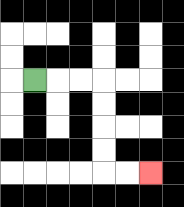{'start': '[1, 3]', 'end': '[6, 7]', 'path_directions': 'R,R,R,D,D,D,D,R,R', 'path_coordinates': '[[1, 3], [2, 3], [3, 3], [4, 3], [4, 4], [4, 5], [4, 6], [4, 7], [5, 7], [6, 7]]'}